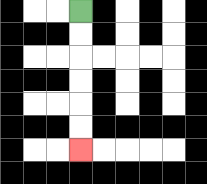{'start': '[3, 0]', 'end': '[3, 6]', 'path_directions': 'D,D,D,D,D,D', 'path_coordinates': '[[3, 0], [3, 1], [3, 2], [3, 3], [3, 4], [3, 5], [3, 6]]'}